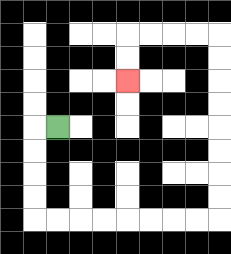{'start': '[2, 5]', 'end': '[5, 3]', 'path_directions': 'L,D,D,D,D,R,R,R,R,R,R,R,R,U,U,U,U,U,U,U,U,L,L,L,L,D,D', 'path_coordinates': '[[2, 5], [1, 5], [1, 6], [1, 7], [1, 8], [1, 9], [2, 9], [3, 9], [4, 9], [5, 9], [6, 9], [7, 9], [8, 9], [9, 9], [9, 8], [9, 7], [9, 6], [9, 5], [9, 4], [9, 3], [9, 2], [9, 1], [8, 1], [7, 1], [6, 1], [5, 1], [5, 2], [5, 3]]'}